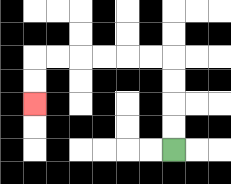{'start': '[7, 6]', 'end': '[1, 4]', 'path_directions': 'U,U,U,U,L,L,L,L,L,L,D,D', 'path_coordinates': '[[7, 6], [7, 5], [7, 4], [7, 3], [7, 2], [6, 2], [5, 2], [4, 2], [3, 2], [2, 2], [1, 2], [1, 3], [1, 4]]'}